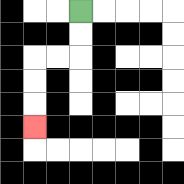{'start': '[3, 0]', 'end': '[1, 5]', 'path_directions': 'D,D,L,L,D,D,D', 'path_coordinates': '[[3, 0], [3, 1], [3, 2], [2, 2], [1, 2], [1, 3], [1, 4], [1, 5]]'}